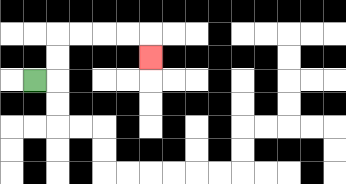{'start': '[1, 3]', 'end': '[6, 2]', 'path_directions': 'R,U,U,R,R,R,R,D', 'path_coordinates': '[[1, 3], [2, 3], [2, 2], [2, 1], [3, 1], [4, 1], [5, 1], [6, 1], [6, 2]]'}